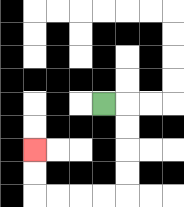{'start': '[4, 4]', 'end': '[1, 6]', 'path_directions': 'R,D,D,D,D,L,L,L,L,U,U', 'path_coordinates': '[[4, 4], [5, 4], [5, 5], [5, 6], [5, 7], [5, 8], [4, 8], [3, 8], [2, 8], [1, 8], [1, 7], [1, 6]]'}